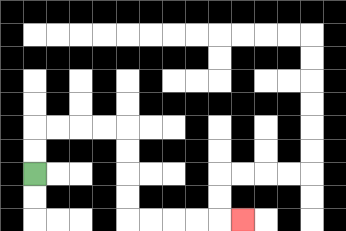{'start': '[1, 7]', 'end': '[10, 9]', 'path_directions': 'U,U,R,R,R,R,D,D,D,D,R,R,R,R,R', 'path_coordinates': '[[1, 7], [1, 6], [1, 5], [2, 5], [3, 5], [4, 5], [5, 5], [5, 6], [5, 7], [5, 8], [5, 9], [6, 9], [7, 9], [8, 9], [9, 9], [10, 9]]'}